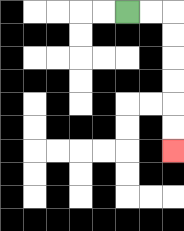{'start': '[5, 0]', 'end': '[7, 6]', 'path_directions': 'R,R,D,D,D,D,D,D', 'path_coordinates': '[[5, 0], [6, 0], [7, 0], [7, 1], [7, 2], [7, 3], [7, 4], [7, 5], [7, 6]]'}